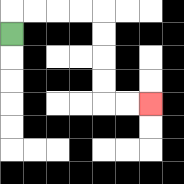{'start': '[0, 1]', 'end': '[6, 4]', 'path_directions': 'U,R,R,R,R,D,D,D,D,R,R', 'path_coordinates': '[[0, 1], [0, 0], [1, 0], [2, 0], [3, 0], [4, 0], [4, 1], [4, 2], [4, 3], [4, 4], [5, 4], [6, 4]]'}